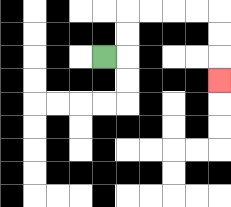{'start': '[4, 2]', 'end': '[9, 3]', 'path_directions': 'R,U,U,R,R,R,R,D,D,D', 'path_coordinates': '[[4, 2], [5, 2], [5, 1], [5, 0], [6, 0], [7, 0], [8, 0], [9, 0], [9, 1], [9, 2], [9, 3]]'}